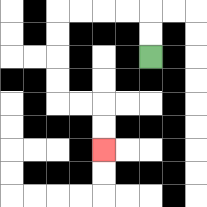{'start': '[6, 2]', 'end': '[4, 6]', 'path_directions': 'U,U,L,L,L,L,D,D,D,D,R,R,D,D', 'path_coordinates': '[[6, 2], [6, 1], [6, 0], [5, 0], [4, 0], [3, 0], [2, 0], [2, 1], [2, 2], [2, 3], [2, 4], [3, 4], [4, 4], [4, 5], [4, 6]]'}